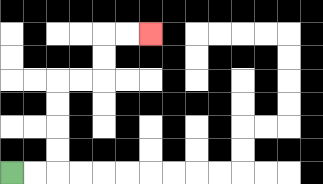{'start': '[0, 7]', 'end': '[6, 1]', 'path_directions': 'R,R,U,U,U,U,R,R,U,U,R,R', 'path_coordinates': '[[0, 7], [1, 7], [2, 7], [2, 6], [2, 5], [2, 4], [2, 3], [3, 3], [4, 3], [4, 2], [4, 1], [5, 1], [6, 1]]'}